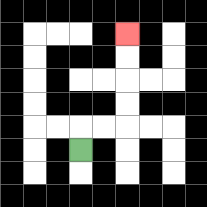{'start': '[3, 6]', 'end': '[5, 1]', 'path_directions': 'U,R,R,U,U,U,U', 'path_coordinates': '[[3, 6], [3, 5], [4, 5], [5, 5], [5, 4], [5, 3], [5, 2], [5, 1]]'}